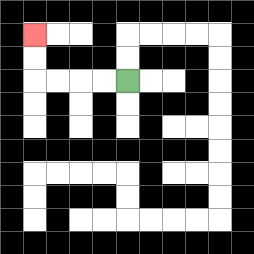{'start': '[5, 3]', 'end': '[1, 1]', 'path_directions': 'L,L,L,L,U,U', 'path_coordinates': '[[5, 3], [4, 3], [3, 3], [2, 3], [1, 3], [1, 2], [1, 1]]'}